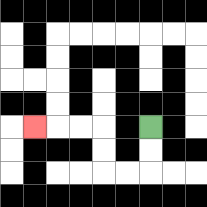{'start': '[6, 5]', 'end': '[1, 5]', 'path_directions': 'D,D,L,L,U,U,L,L,L', 'path_coordinates': '[[6, 5], [6, 6], [6, 7], [5, 7], [4, 7], [4, 6], [4, 5], [3, 5], [2, 5], [1, 5]]'}